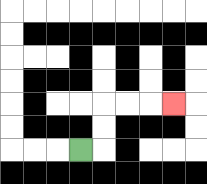{'start': '[3, 6]', 'end': '[7, 4]', 'path_directions': 'R,U,U,R,R,R', 'path_coordinates': '[[3, 6], [4, 6], [4, 5], [4, 4], [5, 4], [6, 4], [7, 4]]'}